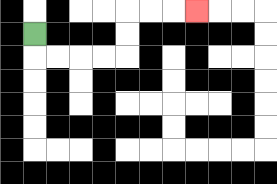{'start': '[1, 1]', 'end': '[8, 0]', 'path_directions': 'D,R,R,R,R,U,U,R,R,R', 'path_coordinates': '[[1, 1], [1, 2], [2, 2], [3, 2], [4, 2], [5, 2], [5, 1], [5, 0], [6, 0], [7, 0], [8, 0]]'}